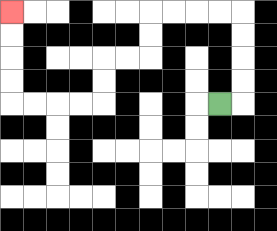{'start': '[9, 4]', 'end': '[0, 0]', 'path_directions': 'R,U,U,U,U,L,L,L,L,D,D,L,L,D,D,L,L,L,L,U,U,U,U', 'path_coordinates': '[[9, 4], [10, 4], [10, 3], [10, 2], [10, 1], [10, 0], [9, 0], [8, 0], [7, 0], [6, 0], [6, 1], [6, 2], [5, 2], [4, 2], [4, 3], [4, 4], [3, 4], [2, 4], [1, 4], [0, 4], [0, 3], [0, 2], [0, 1], [0, 0]]'}